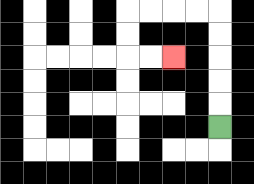{'start': '[9, 5]', 'end': '[7, 2]', 'path_directions': 'U,U,U,U,U,L,L,L,L,D,D,R,R', 'path_coordinates': '[[9, 5], [9, 4], [9, 3], [9, 2], [9, 1], [9, 0], [8, 0], [7, 0], [6, 0], [5, 0], [5, 1], [5, 2], [6, 2], [7, 2]]'}